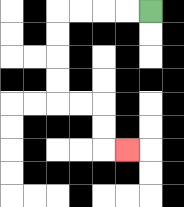{'start': '[6, 0]', 'end': '[5, 6]', 'path_directions': 'L,L,L,L,D,D,D,D,R,R,D,D,R', 'path_coordinates': '[[6, 0], [5, 0], [4, 0], [3, 0], [2, 0], [2, 1], [2, 2], [2, 3], [2, 4], [3, 4], [4, 4], [4, 5], [4, 6], [5, 6]]'}